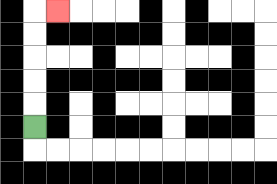{'start': '[1, 5]', 'end': '[2, 0]', 'path_directions': 'U,U,U,U,U,R', 'path_coordinates': '[[1, 5], [1, 4], [1, 3], [1, 2], [1, 1], [1, 0], [2, 0]]'}